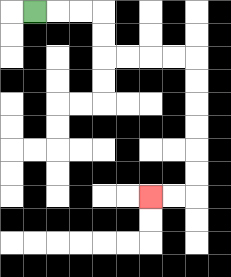{'start': '[1, 0]', 'end': '[6, 8]', 'path_directions': 'R,R,R,D,D,R,R,R,R,D,D,D,D,D,D,L,L', 'path_coordinates': '[[1, 0], [2, 0], [3, 0], [4, 0], [4, 1], [4, 2], [5, 2], [6, 2], [7, 2], [8, 2], [8, 3], [8, 4], [8, 5], [8, 6], [8, 7], [8, 8], [7, 8], [6, 8]]'}